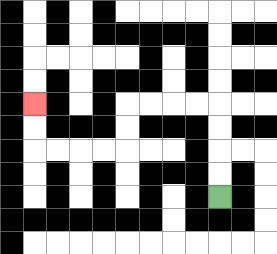{'start': '[9, 8]', 'end': '[1, 4]', 'path_directions': 'U,U,U,U,L,L,L,L,D,D,L,L,L,L,U,U', 'path_coordinates': '[[9, 8], [9, 7], [9, 6], [9, 5], [9, 4], [8, 4], [7, 4], [6, 4], [5, 4], [5, 5], [5, 6], [4, 6], [3, 6], [2, 6], [1, 6], [1, 5], [1, 4]]'}